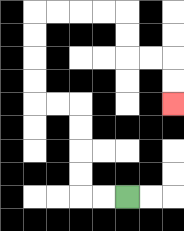{'start': '[5, 8]', 'end': '[7, 4]', 'path_directions': 'L,L,U,U,U,U,L,L,U,U,U,U,R,R,R,R,D,D,R,R,D,D', 'path_coordinates': '[[5, 8], [4, 8], [3, 8], [3, 7], [3, 6], [3, 5], [3, 4], [2, 4], [1, 4], [1, 3], [1, 2], [1, 1], [1, 0], [2, 0], [3, 0], [4, 0], [5, 0], [5, 1], [5, 2], [6, 2], [7, 2], [7, 3], [7, 4]]'}